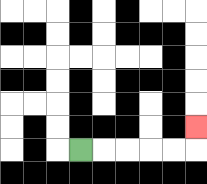{'start': '[3, 6]', 'end': '[8, 5]', 'path_directions': 'R,R,R,R,R,U', 'path_coordinates': '[[3, 6], [4, 6], [5, 6], [6, 6], [7, 6], [8, 6], [8, 5]]'}